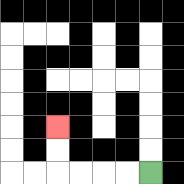{'start': '[6, 7]', 'end': '[2, 5]', 'path_directions': 'L,L,L,L,U,U', 'path_coordinates': '[[6, 7], [5, 7], [4, 7], [3, 7], [2, 7], [2, 6], [2, 5]]'}